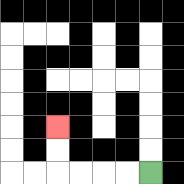{'start': '[6, 7]', 'end': '[2, 5]', 'path_directions': 'L,L,L,L,U,U', 'path_coordinates': '[[6, 7], [5, 7], [4, 7], [3, 7], [2, 7], [2, 6], [2, 5]]'}